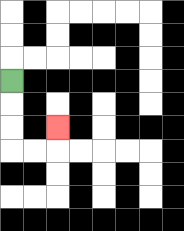{'start': '[0, 3]', 'end': '[2, 5]', 'path_directions': 'D,D,D,R,R,U', 'path_coordinates': '[[0, 3], [0, 4], [0, 5], [0, 6], [1, 6], [2, 6], [2, 5]]'}